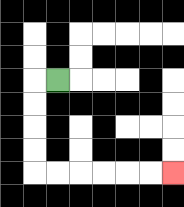{'start': '[2, 3]', 'end': '[7, 7]', 'path_directions': 'L,D,D,D,D,R,R,R,R,R,R', 'path_coordinates': '[[2, 3], [1, 3], [1, 4], [1, 5], [1, 6], [1, 7], [2, 7], [3, 7], [4, 7], [5, 7], [6, 7], [7, 7]]'}